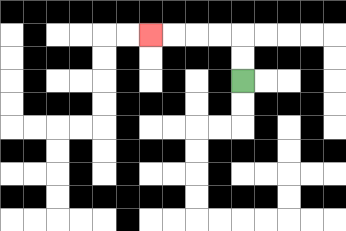{'start': '[10, 3]', 'end': '[6, 1]', 'path_directions': 'U,U,L,L,L,L', 'path_coordinates': '[[10, 3], [10, 2], [10, 1], [9, 1], [8, 1], [7, 1], [6, 1]]'}